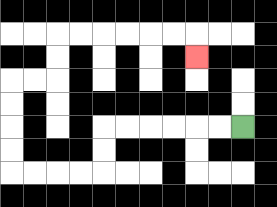{'start': '[10, 5]', 'end': '[8, 2]', 'path_directions': 'L,L,L,L,L,L,D,D,L,L,L,L,U,U,U,U,R,R,U,U,R,R,R,R,R,R,D', 'path_coordinates': '[[10, 5], [9, 5], [8, 5], [7, 5], [6, 5], [5, 5], [4, 5], [4, 6], [4, 7], [3, 7], [2, 7], [1, 7], [0, 7], [0, 6], [0, 5], [0, 4], [0, 3], [1, 3], [2, 3], [2, 2], [2, 1], [3, 1], [4, 1], [5, 1], [6, 1], [7, 1], [8, 1], [8, 2]]'}